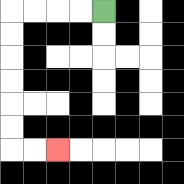{'start': '[4, 0]', 'end': '[2, 6]', 'path_directions': 'L,L,L,L,D,D,D,D,D,D,R,R', 'path_coordinates': '[[4, 0], [3, 0], [2, 0], [1, 0], [0, 0], [0, 1], [0, 2], [0, 3], [0, 4], [0, 5], [0, 6], [1, 6], [2, 6]]'}